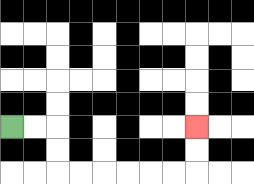{'start': '[0, 5]', 'end': '[8, 5]', 'path_directions': 'R,R,D,D,R,R,R,R,R,R,U,U', 'path_coordinates': '[[0, 5], [1, 5], [2, 5], [2, 6], [2, 7], [3, 7], [4, 7], [5, 7], [6, 7], [7, 7], [8, 7], [8, 6], [8, 5]]'}